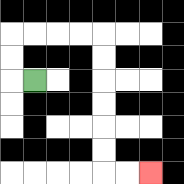{'start': '[1, 3]', 'end': '[6, 7]', 'path_directions': 'L,U,U,R,R,R,R,D,D,D,D,D,D,R,R', 'path_coordinates': '[[1, 3], [0, 3], [0, 2], [0, 1], [1, 1], [2, 1], [3, 1], [4, 1], [4, 2], [4, 3], [4, 4], [4, 5], [4, 6], [4, 7], [5, 7], [6, 7]]'}